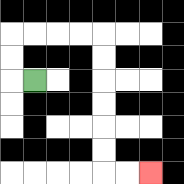{'start': '[1, 3]', 'end': '[6, 7]', 'path_directions': 'L,U,U,R,R,R,R,D,D,D,D,D,D,R,R', 'path_coordinates': '[[1, 3], [0, 3], [0, 2], [0, 1], [1, 1], [2, 1], [3, 1], [4, 1], [4, 2], [4, 3], [4, 4], [4, 5], [4, 6], [4, 7], [5, 7], [6, 7]]'}